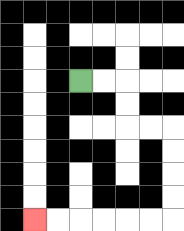{'start': '[3, 3]', 'end': '[1, 9]', 'path_directions': 'R,R,D,D,R,R,D,D,D,D,L,L,L,L,L,L', 'path_coordinates': '[[3, 3], [4, 3], [5, 3], [5, 4], [5, 5], [6, 5], [7, 5], [7, 6], [7, 7], [7, 8], [7, 9], [6, 9], [5, 9], [4, 9], [3, 9], [2, 9], [1, 9]]'}